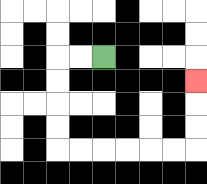{'start': '[4, 2]', 'end': '[8, 3]', 'path_directions': 'L,L,D,D,D,D,R,R,R,R,R,R,U,U,U', 'path_coordinates': '[[4, 2], [3, 2], [2, 2], [2, 3], [2, 4], [2, 5], [2, 6], [3, 6], [4, 6], [5, 6], [6, 6], [7, 6], [8, 6], [8, 5], [8, 4], [8, 3]]'}